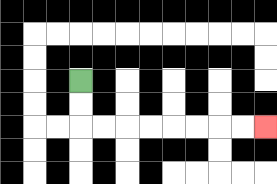{'start': '[3, 3]', 'end': '[11, 5]', 'path_directions': 'D,D,R,R,R,R,R,R,R,R', 'path_coordinates': '[[3, 3], [3, 4], [3, 5], [4, 5], [5, 5], [6, 5], [7, 5], [8, 5], [9, 5], [10, 5], [11, 5]]'}